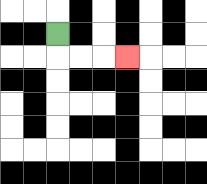{'start': '[2, 1]', 'end': '[5, 2]', 'path_directions': 'D,R,R,R', 'path_coordinates': '[[2, 1], [2, 2], [3, 2], [4, 2], [5, 2]]'}